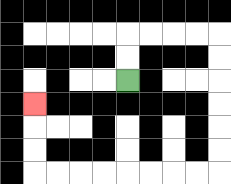{'start': '[5, 3]', 'end': '[1, 4]', 'path_directions': 'U,U,R,R,R,R,D,D,D,D,D,D,L,L,L,L,L,L,L,L,U,U,U', 'path_coordinates': '[[5, 3], [5, 2], [5, 1], [6, 1], [7, 1], [8, 1], [9, 1], [9, 2], [9, 3], [9, 4], [9, 5], [9, 6], [9, 7], [8, 7], [7, 7], [6, 7], [5, 7], [4, 7], [3, 7], [2, 7], [1, 7], [1, 6], [1, 5], [1, 4]]'}